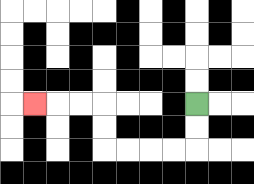{'start': '[8, 4]', 'end': '[1, 4]', 'path_directions': 'D,D,L,L,L,L,U,U,L,L,L', 'path_coordinates': '[[8, 4], [8, 5], [8, 6], [7, 6], [6, 6], [5, 6], [4, 6], [4, 5], [4, 4], [3, 4], [2, 4], [1, 4]]'}